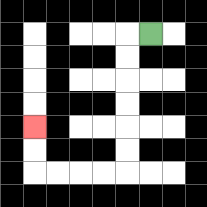{'start': '[6, 1]', 'end': '[1, 5]', 'path_directions': 'L,D,D,D,D,D,D,L,L,L,L,U,U', 'path_coordinates': '[[6, 1], [5, 1], [5, 2], [5, 3], [5, 4], [5, 5], [5, 6], [5, 7], [4, 7], [3, 7], [2, 7], [1, 7], [1, 6], [1, 5]]'}